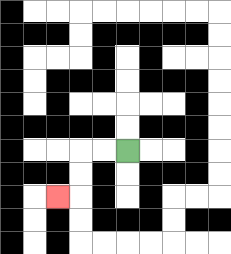{'start': '[5, 6]', 'end': '[2, 8]', 'path_directions': 'L,L,D,D,L', 'path_coordinates': '[[5, 6], [4, 6], [3, 6], [3, 7], [3, 8], [2, 8]]'}